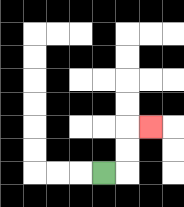{'start': '[4, 7]', 'end': '[6, 5]', 'path_directions': 'R,U,U,R', 'path_coordinates': '[[4, 7], [5, 7], [5, 6], [5, 5], [6, 5]]'}